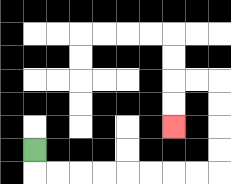{'start': '[1, 6]', 'end': '[7, 5]', 'path_directions': 'D,R,R,R,R,R,R,R,R,U,U,U,U,L,L,D,D', 'path_coordinates': '[[1, 6], [1, 7], [2, 7], [3, 7], [4, 7], [5, 7], [6, 7], [7, 7], [8, 7], [9, 7], [9, 6], [9, 5], [9, 4], [9, 3], [8, 3], [7, 3], [7, 4], [7, 5]]'}